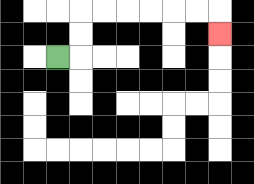{'start': '[2, 2]', 'end': '[9, 1]', 'path_directions': 'R,U,U,R,R,R,R,R,R,D', 'path_coordinates': '[[2, 2], [3, 2], [3, 1], [3, 0], [4, 0], [5, 0], [6, 0], [7, 0], [8, 0], [9, 0], [9, 1]]'}